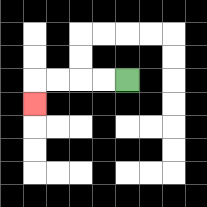{'start': '[5, 3]', 'end': '[1, 4]', 'path_directions': 'L,L,L,L,D', 'path_coordinates': '[[5, 3], [4, 3], [3, 3], [2, 3], [1, 3], [1, 4]]'}